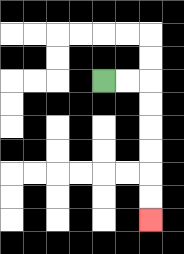{'start': '[4, 3]', 'end': '[6, 9]', 'path_directions': 'R,R,D,D,D,D,D,D', 'path_coordinates': '[[4, 3], [5, 3], [6, 3], [6, 4], [6, 5], [6, 6], [6, 7], [6, 8], [6, 9]]'}